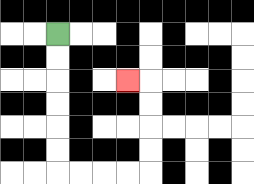{'start': '[2, 1]', 'end': '[5, 3]', 'path_directions': 'D,D,D,D,D,D,R,R,R,R,U,U,U,U,L', 'path_coordinates': '[[2, 1], [2, 2], [2, 3], [2, 4], [2, 5], [2, 6], [2, 7], [3, 7], [4, 7], [5, 7], [6, 7], [6, 6], [6, 5], [6, 4], [6, 3], [5, 3]]'}